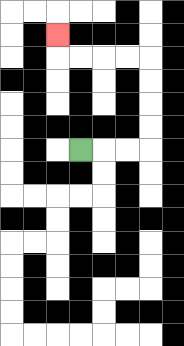{'start': '[3, 6]', 'end': '[2, 1]', 'path_directions': 'R,R,R,U,U,U,U,L,L,L,L,U', 'path_coordinates': '[[3, 6], [4, 6], [5, 6], [6, 6], [6, 5], [6, 4], [6, 3], [6, 2], [5, 2], [4, 2], [3, 2], [2, 2], [2, 1]]'}